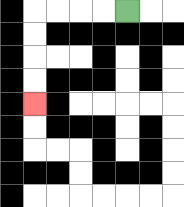{'start': '[5, 0]', 'end': '[1, 4]', 'path_directions': 'L,L,L,L,D,D,D,D', 'path_coordinates': '[[5, 0], [4, 0], [3, 0], [2, 0], [1, 0], [1, 1], [1, 2], [1, 3], [1, 4]]'}